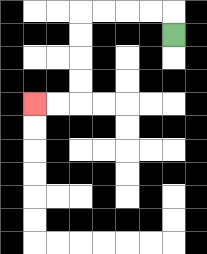{'start': '[7, 1]', 'end': '[1, 4]', 'path_directions': 'U,L,L,L,L,D,D,D,D,L,L', 'path_coordinates': '[[7, 1], [7, 0], [6, 0], [5, 0], [4, 0], [3, 0], [3, 1], [3, 2], [3, 3], [3, 4], [2, 4], [1, 4]]'}